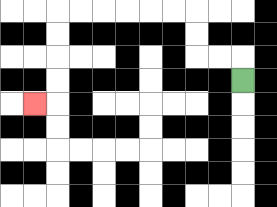{'start': '[10, 3]', 'end': '[1, 4]', 'path_directions': 'U,L,L,U,U,L,L,L,L,L,L,D,D,D,D,L', 'path_coordinates': '[[10, 3], [10, 2], [9, 2], [8, 2], [8, 1], [8, 0], [7, 0], [6, 0], [5, 0], [4, 0], [3, 0], [2, 0], [2, 1], [2, 2], [2, 3], [2, 4], [1, 4]]'}